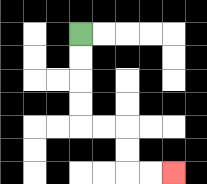{'start': '[3, 1]', 'end': '[7, 7]', 'path_directions': 'D,D,D,D,R,R,D,D,R,R', 'path_coordinates': '[[3, 1], [3, 2], [3, 3], [3, 4], [3, 5], [4, 5], [5, 5], [5, 6], [5, 7], [6, 7], [7, 7]]'}